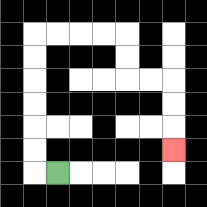{'start': '[2, 7]', 'end': '[7, 6]', 'path_directions': 'L,U,U,U,U,U,U,R,R,R,R,D,D,R,R,D,D,D', 'path_coordinates': '[[2, 7], [1, 7], [1, 6], [1, 5], [1, 4], [1, 3], [1, 2], [1, 1], [2, 1], [3, 1], [4, 1], [5, 1], [5, 2], [5, 3], [6, 3], [7, 3], [7, 4], [7, 5], [7, 6]]'}